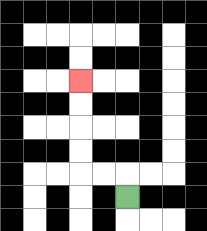{'start': '[5, 8]', 'end': '[3, 3]', 'path_directions': 'U,L,L,U,U,U,U', 'path_coordinates': '[[5, 8], [5, 7], [4, 7], [3, 7], [3, 6], [3, 5], [3, 4], [3, 3]]'}